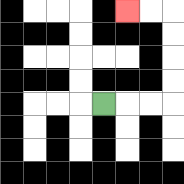{'start': '[4, 4]', 'end': '[5, 0]', 'path_directions': 'R,R,R,U,U,U,U,L,L', 'path_coordinates': '[[4, 4], [5, 4], [6, 4], [7, 4], [7, 3], [7, 2], [7, 1], [7, 0], [6, 0], [5, 0]]'}